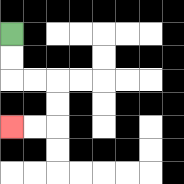{'start': '[0, 1]', 'end': '[0, 5]', 'path_directions': 'D,D,R,R,D,D,L,L', 'path_coordinates': '[[0, 1], [0, 2], [0, 3], [1, 3], [2, 3], [2, 4], [2, 5], [1, 5], [0, 5]]'}